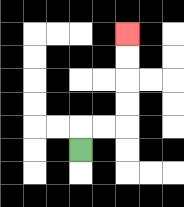{'start': '[3, 6]', 'end': '[5, 1]', 'path_directions': 'U,R,R,U,U,U,U', 'path_coordinates': '[[3, 6], [3, 5], [4, 5], [5, 5], [5, 4], [5, 3], [5, 2], [5, 1]]'}